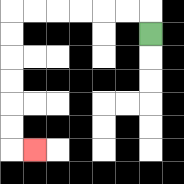{'start': '[6, 1]', 'end': '[1, 6]', 'path_directions': 'U,L,L,L,L,L,L,D,D,D,D,D,D,R', 'path_coordinates': '[[6, 1], [6, 0], [5, 0], [4, 0], [3, 0], [2, 0], [1, 0], [0, 0], [0, 1], [0, 2], [0, 3], [0, 4], [0, 5], [0, 6], [1, 6]]'}